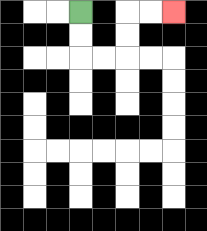{'start': '[3, 0]', 'end': '[7, 0]', 'path_directions': 'D,D,R,R,U,U,R,R', 'path_coordinates': '[[3, 0], [3, 1], [3, 2], [4, 2], [5, 2], [5, 1], [5, 0], [6, 0], [7, 0]]'}